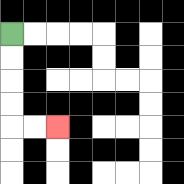{'start': '[0, 1]', 'end': '[2, 5]', 'path_directions': 'D,D,D,D,R,R', 'path_coordinates': '[[0, 1], [0, 2], [0, 3], [0, 4], [0, 5], [1, 5], [2, 5]]'}